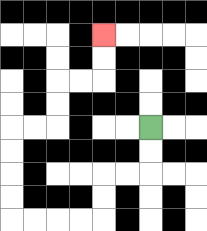{'start': '[6, 5]', 'end': '[4, 1]', 'path_directions': 'D,D,L,L,D,D,L,L,L,L,U,U,U,U,R,R,U,U,R,R,U,U', 'path_coordinates': '[[6, 5], [6, 6], [6, 7], [5, 7], [4, 7], [4, 8], [4, 9], [3, 9], [2, 9], [1, 9], [0, 9], [0, 8], [0, 7], [0, 6], [0, 5], [1, 5], [2, 5], [2, 4], [2, 3], [3, 3], [4, 3], [4, 2], [4, 1]]'}